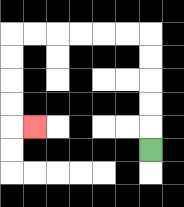{'start': '[6, 6]', 'end': '[1, 5]', 'path_directions': 'U,U,U,U,U,L,L,L,L,L,L,D,D,D,D,R', 'path_coordinates': '[[6, 6], [6, 5], [6, 4], [6, 3], [6, 2], [6, 1], [5, 1], [4, 1], [3, 1], [2, 1], [1, 1], [0, 1], [0, 2], [0, 3], [0, 4], [0, 5], [1, 5]]'}